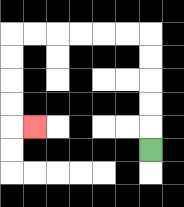{'start': '[6, 6]', 'end': '[1, 5]', 'path_directions': 'U,U,U,U,U,L,L,L,L,L,L,D,D,D,D,R', 'path_coordinates': '[[6, 6], [6, 5], [6, 4], [6, 3], [6, 2], [6, 1], [5, 1], [4, 1], [3, 1], [2, 1], [1, 1], [0, 1], [0, 2], [0, 3], [0, 4], [0, 5], [1, 5]]'}